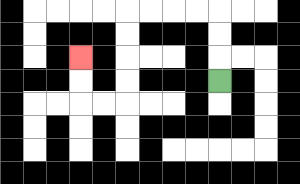{'start': '[9, 3]', 'end': '[3, 2]', 'path_directions': 'U,U,U,L,L,L,L,D,D,D,D,L,L,U,U', 'path_coordinates': '[[9, 3], [9, 2], [9, 1], [9, 0], [8, 0], [7, 0], [6, 0], [5, 0], [5, 1], [5, 2], [5, 3], [5, 4], [4, 4], [3, 4], [3, 3], [3, 2]]'}